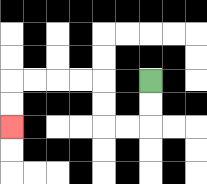{'start': '[6, 3]', 'end': '[0, 5]', 'path_directions': 'D,D,L,L,U,U,L,L,L,L,D,D', 'path_coordinates': '[[6, 3], [6, 4], [6, 5], [5, 5], [4, 5], [4, 4], [4, 3], [3, 3], [2, 3], [1, 3], [0, 3], [0, 4], [0, 5]]'}